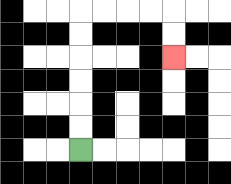{'start': '[3, 6]', 'end': '[7, 2]', 'path_directions': 'U,U,U,U,U,U,R,R,R,R,D,D', 'path_coordinates': '[[3, 6], [3, 5], [3, 4], [3, 3], [3, 2], [3, 1], [3, 0], [4, 0], [5, 0], [6, 0], [7, 0], [7, 1], [7, 2]]'}